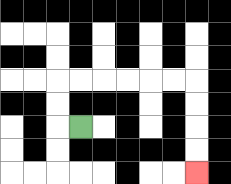{'start': '[3, 5]', 'end': '[8, 7]', 'path_directions': 'L,U,U,R,R,R,R,R,R,D,D,D,D', 'path_coordinates': '[[3, 5], [2, 5], [2, 4], [2, 3], [3, 3], [4, 3], [5, 3], [6, 3], [7, 3], [8, 3], [8, 4], [8, 5], [8, 6], [8, 7]]'}